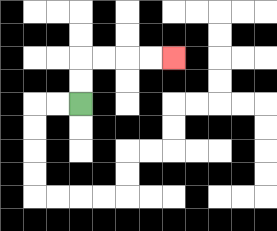{'start': '[3, 4]', 'end': '[7, 2]', 'path_directions': 'U,U,R,R,R,R', 'path_coordinates': '[[3, 4], [3, 3], [3, 2], [4, 2], [5, 2], [6, 2], [7, 2]]'}